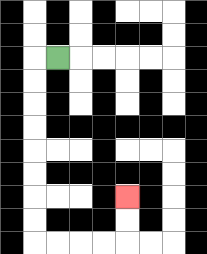{'start': '[2, 2]', 'end': '[5, 8]', 'path_directions': 'L,D,D,D,D,D,D,D,D,R,R,R,R,U,U', 'path_coordinates': '[[2, 2], [1, 2], [1, 3], [1, 4], [1, 5], [1, 6], [1, 7], [1, 8], [1, 9], [1, 10], [2, 10], [3, 10], [4, 10], [5, 10], [5, 9], [5, 8]]'}